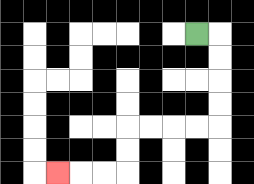{'start': '[8, 1]', 'end': '[2, 7]', 'path_directions': 'R,D,D,D,D,L,L,L,L,D,D,L,L,L', 'path_coordinates': '[[8, 1], [9, 1], [9, 2], [9, 3], [9, 4], [9, 5], [8, 5], [7, 5], [6, 5], [5, 5], [5, 6], [5, 7], [4, 7], [3, 7], [2, 7]]'}